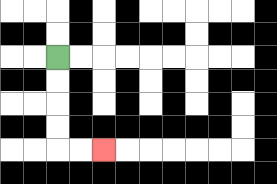{'start': '[2, 2]', 'end': '[4, 6]', 'path_directions': 'D,D,D,D,R,R', 'path_coordinates': '[[2, 2], [2, 3], [2, 4], [2, 5], [2, 6], [3, 6], [4, 6]]'}